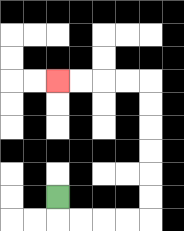{'start': '[2, 8]', 'end': '[2, 3]', 'path_directions': 'D,R,R,R,R,U,U,U,U,U,U,L,L,L,L', 'path_coordinates': '[[2, 8], [2, 9], [3, 9], [4, 9], [5, 9], [6, 9], [6, 8], [6, 7], [6, 6], [6, 5], [6, 4], [6, 3], [5, 3], [4, 3], [3, 3], [2, 3]]'}